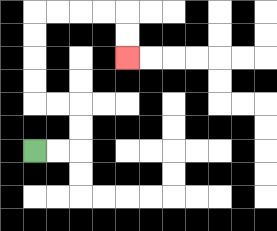{'start': '[1, 6]', 'end': '[5, 2]', 'path_directions': 'R,R,U,U,L,L,U,U,U,U,R,R,R,R,D,D', 'path_coordinates': '[[1, 6], [2, 6], [3, 6], [3, 5], [3, 4], [2, 4], [1, 4], [1, 3], [1, 2], [1, 1], [1, 0], [2, 0], [3, 0], [4, 0], [5, 0], [5, 1], [5, 2]]'}